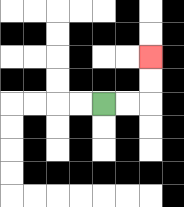{'start': '[4, 4]', 'end': '[6, 2]', 'path_directions': 'R,R,U,U', 'path_coordinates': '[[4, 4], [5, 4], [6, 4], [6, 3], [6, 2]]'}